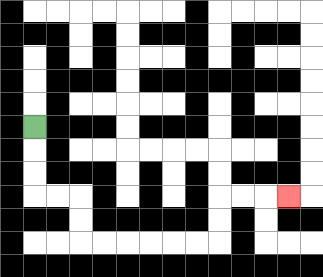{'start': '[1, 5]', 'end': '[12, 8]', 'path_directions': 'D,D,D,R,R,D,D,R,R,R,R,R,R,U,U,R,R,R', 'path_coordinates': '[[1, 5], [1, 6], [1, 7], [1, 8], [2, 8], [3, 8], [3, 9], [3, 10], [4, 10], [5, 10], [6, 10], [7, 10], [8, 10], [9, 10], [9, 9], [9, 8], [10, 8], [11, 8], [12, 8]]'}